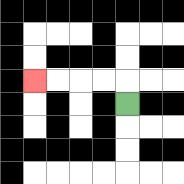{'start': '[5, 4]', 'end': '[1, 3]', 'path_directions': 'U,L,L,L,L', 'path_coordinates': '[[5, 4], [5, 3], [4, 3], [3, 3], [2, 3], [1, 3]]'}